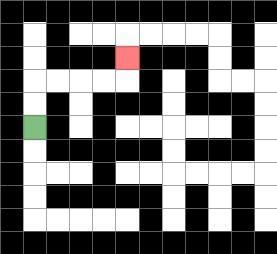{'start': '[1, 5]', 'end': '[5, 2]', 'path_directions': 'U,U,R,R,R,R,U', 'path_coordinates': '[[1, 5], [1, 4], [1, 3], [2, 3], [3, 3], [4, 3], [5, 3], [5, 2]]'}